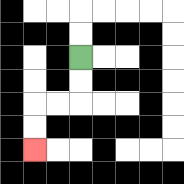{'start': '[3, 2]', 'end': '[1, 6]', 'path_directions': 'D,D,L,L,D,D', 'path_coordinates': '[[3, 2], [3, 3], [3, 4], [2, 4], [1, 4], [1, 5], [1, 6]]'}